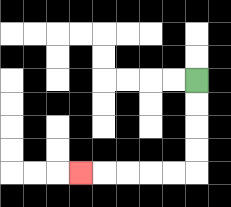{'start': '[8, 3]', 'end': '[3, 7]', 'path_directions': 'D,D,D,D,L,L,L,L,L', 'path_coordinates': '[[8, 3], [8, 4], [8, 5], [8, 6], [8, 7], [7, 7], [6, 7], [5, 7], [4, 7], [3, 7]]'}